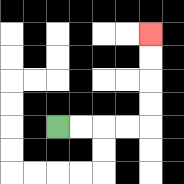{'start': '[2, 5]', 'end': '[6, 1]', 'path_directions': 'R,R,R,R,U,U,U,U', 'path_coordinates': '[[2, 5], [3, 5], [4, 5], [5, 5], [6, 5], [6, 4], [6, 3], [6, 2], [6, 1]]'}